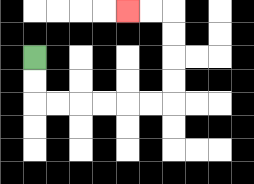{'start': '[1, 2]', 'end': '[5, 0]', 'path_directions': 'D,D,R,R,R,R,R,R,U,U,U,U,L,L', 'path_coordinates': '[[1, 2], [1, 3], [1, 4], [2, 4], [3, 4], [4, 4], [5, 4], [6, 4], [7, 4], [7, 3], [7, 2], [7, 1], [7, 0], [6, 0], [5, 0]]'}